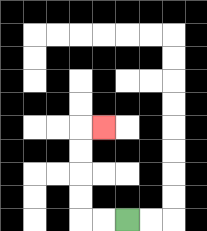{'start': '[5, 9]', 'end': '[4, 5]', 'path_directions': 'L,L,U,U,U,U,R', 'path_coordinates': '[[5, 9], [4, 9], [3, 9], [3, 8], [3, 7], [3, 6], [3, 5], [4, 5]]'}